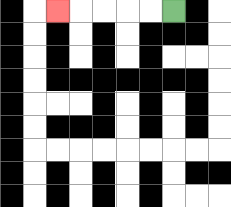{'start': '[7, 0]', 'end': '[2, 0]', 'path_directions': 'L,L,L,L,L', 'path_coordinates': '[[7, 0], [6, 0], [5, 0], [4, 0], [3, 0], [2, 0]]'}